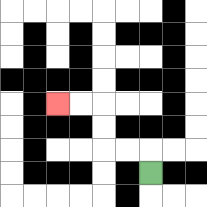{'start': '[6, 7]', 'end': '[2, 4]', 'path_directions': 'U,L,L,U,U,L,L', 'path_coordinates': '[[6, 7], [6, 6], [5, 6], [4, 6], [4, 5], [4, 4], [3, 4], [2, 4]]'}